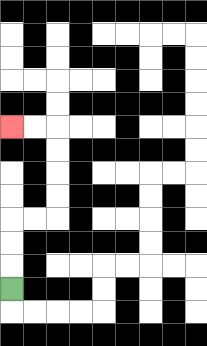{'start': '[0, 12]', 'end': '[0, 5]', 'path_directions': 'U,U,U,R,R,U,U,U,U,L,L', 'path_coordinates': '[[0, 12], [0, 11], [0, 10], [0, 9], [1, 9], [2, 9], [2, 8], [2, 7], [2, 6], [2, 5], [1, 5], [0, 5]]'}